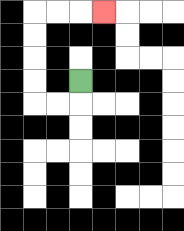{'start': '[3, 3]', 'end': '[4, 0]', 'path_directions': 'D,L,L,U,U,U,U,R,R,R', 'path_coordinates': '[[3, 3], [3, 4], [2, 4], [1, 4], [1, 3], [1, 2], [1, 1], [1, 0], [2, 0], [3, 0], [4, 0]]'}